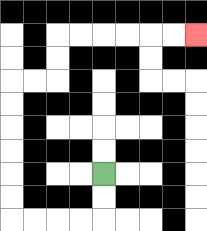{'start': '[4, 7]', 'end': '[8, 1]', 'path_directions': 'D,D,L,L,L,L,U,U,U,U,U,U,R,R,U,U,R,R,R,R,R,R', 'path_coordinates': '[[4, 7], [4, 8], [4, 9], [3, 9], [2, 9], [1, 9], [0, 9], [0, 8], [0, 7], [0, 6], [0, 5], [0, 4], [0, 3], [1, 3], [2, 3], [2, 2], [2, 1], [3, 1], [4, 1], [5, 1], [6, 1], [7, 1], [8, 1]]'}